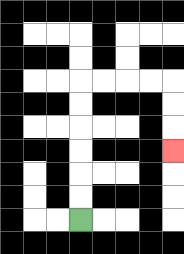{'start': '[3, 9]', 'end': '[7, 6]', 'path_directions': 'U,U,U,U,U,U,R,R,R,R,D,D,D', 'path_coordinates': '[[3, 9], [3, 8], [3, 7], [3, 6], [3, 5], [3, 4], [3, 3], [4, 3], [5, 3], [6, 3], [7, 3], [7, 4], [7, 5], [7, 6]]'}